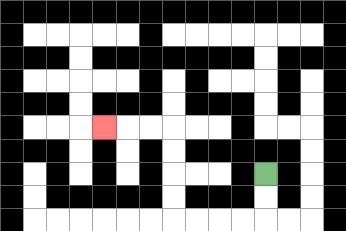{'start': '[11, 7]', 'end': '[4, 5]', 'path_directions': 'D,D,L,L,L,L,U,U,U,U,L,L,L', 'path_coordinates': '[[11, 7], [11, 8], [11, 9], [10, 9], [9, 9], [8, 9], [7, 9], [7, 8], [7, 7], [7, 6], [7, 5], [6, 5], [5, 5], [4, 5]]'}